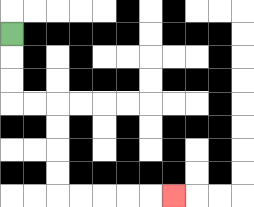{'start': '[0, 1]', 'end': '[7, 8]', 'path_directions': 'D,D,D,R,R,D,D,D,D,R,R,R,R,R', 'path_coordinates': '[[0, 1], [0, 2], [0, 3], [0, 4], [1, 4], [2, 4], [2, 5], [2, 6], [2, 7], [2, 8], [3, 8], [4, 8], [5, 8], [6, 8], [7, 8]]'}